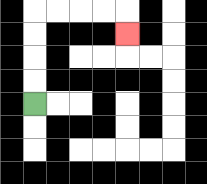{'start': '[1, 4]', 'end': '[5, 1]', 'path_directions': 'U,U,U,U,R,R,R,R,D', 'path_coordinates': '[[1, 4], [1, 3], [1, 2], [1, 1], [1, 0], [2, 0], [3, 0], [4, 0], [5, 0], [5, 1]]'}